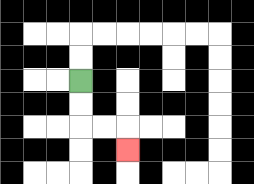{'start': '[3, 3]', 'end': '[5, 6]', 'path_directions': 'D,D,R,R,D', 'path_coordinates': '[[3, 3], [3, 4], [3, 5], [4, 5], [5, 5], [5, 6]]'}